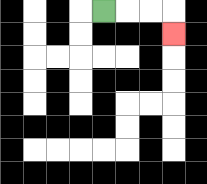{'start': '[4, 0]', 'end': '[7, 1]', 'path_directions': 'R,R,R,D', 'path_coordinates': '[[4, 0], [5, 0], [6, 0], [7, 0], [7, 1]]'}